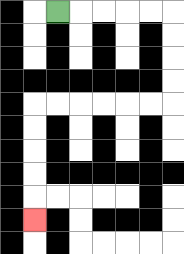{'start': '[2, 0]', 'end': '[1, 9]', 'path_directions': 'R,R,R,R,R,D,D,D,D,L,L,L,L,L,L,D,D,D,D,D', 'path_coordinates': '[[2, 0], [3, 0], [4, 0], [5, 0], [6, 0], [7, 0], [7, 1], [7, 2], [7, 3], [7, 4], [6, 4], [5, 4], [4, 4], [3, 4], [2, 4], [1, 4], [1, 5], [1, 6], [1, 7], [1, 8], [1, 9]]'}